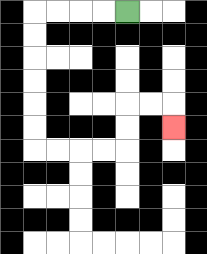{'start': '[5, 0]', 'end': '[7, 5]', 'path_directions': 'L,L,L,L,D,D,D,D,D,D,R,R,R,R,U,U,R,R,D', 'path_coordinates': '[[5, 0], [4, 0], [3, 0], [2, 0], [1, 0], [1, 1], [1, 2], [1, 3], [1, 4], [1, 5], [1, 6], [2, 6], [3, 6], [4, 6], [5, 6], [5, 5], [5, 4], [6, 4], [7, 4], [7, 5]]'}